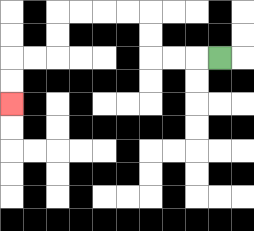{'start': '[9, 2]', 'end': '[0, 4]', 'path_directions': 'L,L,L,U,U,L,L,L,L,D,D,L,L,D,D', 'path_coordinates': '[[9, 2], [8, 2], [7, 2], [6, 2], [6, 1], [6, 0], [5, 0], [4, 0], [3, 0], [2, 0], [2, 1], [2, 2], [1, 2], [0, 2], [0, 3], [0, 4]]'}